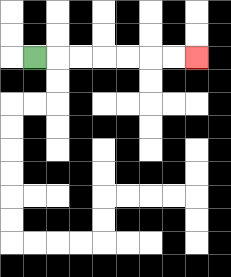{'start': '[1, 2]', 'end': '[8, 2]', 'path_directions': 'R,R,R,R,R,R,R', 'path_coordinates': '[[1, 2], [2, 2], [3, 2], [4, 2], [5, 2], [6, 2], [7, 2], [8, 2]]'}